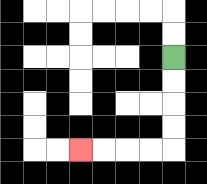{'start': '[7, 2]', 'end': '[3, 6]', 'path_directions': 'D,D,D,D,L,L,L,L', 'path_coordinates': '[[7, 2], [7, 3], [7, 4], [7, 5], [7, 6], [6, 6], [5, 6], [4, 6], [3, 6]]'}